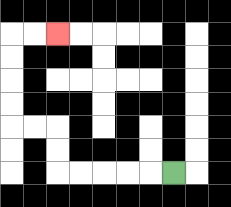{'start': '[7, 7]', 'end': '[2, 1]', 'path_directions': 'L,L,L,L,L,U,U,L,L,U,U,U,U,R,R', 'path_coordinates': '[[7, 7], [6, 7], [5, 7], [4, 7], [3, 7], [2, 7], [2, 6], [2, 5], [1, 5], [0, 5], [0, 4], [0, 3], [0, 2], [0, 1], [1, 1], [2, 1]]'}